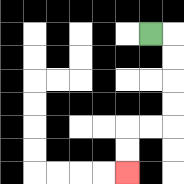{'start': '[6, 1]', 'end': '[5, 7]', 'path_directions': 'R,D,D,D,D,L,L,D,D', 'path_coordinates': '[[6, 1], [7, 1], [7, 2], [7, 3], [7, 4], [7, 5], [6, 5], [5, 5], [5, 6], [5, 7]]'}